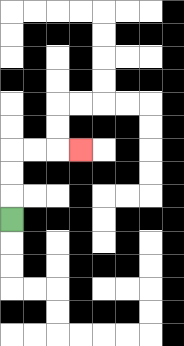{'start': '[0, 9]', 'end': '[3, 6]', 'path_directions': 'U,U,U,R,R,R', 'path_coordinates': '[[0, 9], [0, 8], [0, 7], [0, 6], [1, 6], [2, 6], [3, 6]]'}